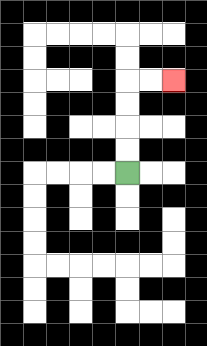{'start': '[5, 7]', 'end': '[7, 3]', 'path_directions': 'U,U,U,U,R,R', 'path_coordinates': '[[5, 7], [5, 6], [5, 5], [5, 4], [5, 3], [6, 3], [7, 3]]'}